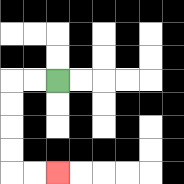{'start': '[2, 3]', 'end': '[2, 7]', 'path_directions': 'L,L,D,D,D,D,R,R', 'path_coordinates': '[[2, 3], [1, 3], [0, 3], [0, 4], [0, 5], [0, 6], [0, 7], [1, 7], [2, 7]]'}